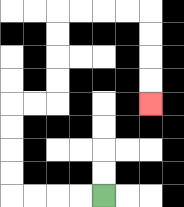{'start': '[4, 8]', 'end': '[6, 4]', 'path_directions': 'L,L,L,L,U,U,U,U,R,R,U,U,U,U,R,R,R,R,D,D,D,D', 'path_coordinates': '[[4, 8], [3, 8], [2, 8], [1, 8], [0, 8], [0, 7], [0, 6], [0, 5], [0, 4], [1, 4], [2, 4], [2, 3], [2, 2], [2, 1], [2, 0], [3, 0], [4, 0], [5, 0], [6, 0], [6, 1], [6, 2], [6, 3], [6, 4]]'}